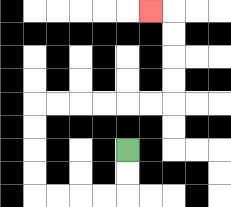{'start': '[5, 6]', 'end': '[6, 0]', 'path_directions': 'D,D,L,L,L,L,U,U,U,U,R,R,R,R,R,R,U,U,U,U,L', 'path_coordinates': '[[5, 6], [5, 7], [5, 8], [4, 8], [3, 8], [2, 8], [1, 8], [1, 7], [1, 6], [1, 5], [1, 4], [2, 4], [3, 4], [4, 4], [5, 4], [6, 4], [7, 4], [7, 3], [7, 2], [7, 1], [7, 0], [6, 0]]'}